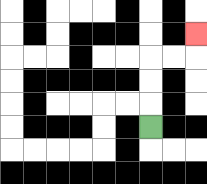{'start': '[6, 5]', 'end': '[8, 1]', 'path_directions': 'U,U,U,R,R,U', 'path_coordinates': '[[6, 5], [6, 4], [6, 3], [6, 2], [7, 2], [8, 2], [8, 1]]'}